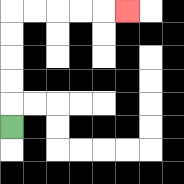{'start': '[0, 5]', 'end': '[5, 0]', 'path_directions': 'U,U,U,U,U,R,R,R,R,R', 'path_coordinates': '[[0, 5], [0, 4], [0, 3], [0, 2], [0, 1], [0, 0], [1, 0], [2, 0], [3, 0], [4, 0], [5, 0]]'}